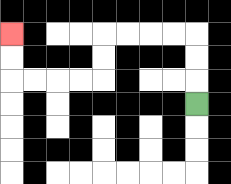{'start': '[8, 4]', 'end': '[0, 1]', 'path_directions': 'U,U,U,L,L,L,L,D,D,L,L,L,L,U,U', 'path_coordinates': '[[8, 4], [8, 3], [8, 2], [8, 1], [7, 1], [6, 1], [5, 1], [4, 1], [4, 2], [4, 3], [3, 3], [2, 3], [1, 3], [0, 3], [0, 2], [0, 1]]'}